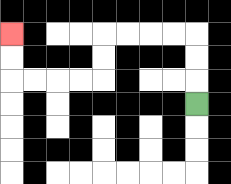{'start': '[8, 4]', 'end': '[0, 1]', 'path_directions': 'U,U,U,L,L,L,L,D,D,L,L,L,L,U,U', 'path_coordinates': '[[8, 4], [8, 3], [8, 2], [8, 1], [7, 1], [6, 1], [5, 1], [4, 1], [4, 2], [4, 3], [3, 3], [2, 3], [1, 3], [0, 3], [0, 2], [0, 1]]'}